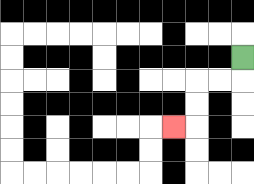{'start': '[10, 2]', 'end': '[7, 5]', 'path_directions': 'D,L,L,D,D,L', 'path_coordinates': '[[10, 2], [10, 3], [9, 3], [8, 3], [8, 4], [8, 5], [7, 5]]'}